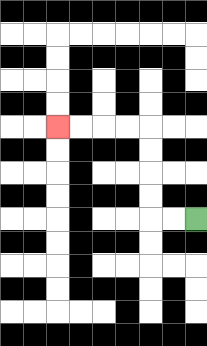{'start': '[8, 9]', 'end': '[2, 5]', 'path_directions': 'L,L,U,U,U,U,L,L,L,L', 'path_coordinates': '[[8, 9], [7, 9], [6, 9], [6, 8], [6, 7], [6, 6], [6, 5], [5, 5], [4, 5], [3, 5], [2, 5]]'}